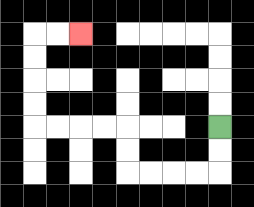{'start': '[9, 5]', 'end': '[3, 1]', 'path_directions': 'D,D,L,L,L,L,U,U,L,L,L,L,U,U,U,U,R,R', 'path_coordinates': '[[9, 5], [9, 6], [9, 7], [8, 7], [7, 7], [6, 7], [5, 7], [5, 6], [5, 5], [4, 5], [3, 5], [2, 5], [1, 5], [1, 4], [1, 3], [1, 2], [1, 1], [2, 1], [3, 1]]'}